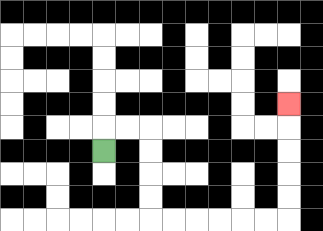{'start': '[4, 6]', 'end': '[12, 4]', 'path_directions': 'U,R,R,D,D,D,D,R,R,R,R,R,R,U,U,U,U,U', 'path_coordinates': '[[4, 6], [4, 5], [5, 5], [6, 5], [6, 6], [6, 7], [6, 8], [6, 9], [7, 9], [8, 9], [9, 9], [10, 9], [11, 9], [12, 9], [12, 8], [12, 7], [12, 6], [12, 5], [12, 4]]'}